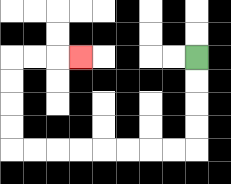{'start': '[8, 2]', 'end': '[3, 2]', 'path_directions': 'D,D,D,D,L,L,L,L,L,L,L,L,U,U,U,U,R,R,R', 'path_coordinates': '[[8, 2], [8, 3], [8, 4], [8, 5], [8, 6], [7, 6], [6, 6], [5, 6], [4, 6], [3, 6], [2, 6], [1, 6], [0, 6], [0, 5], [0, 4], [0, 3], [0, 2], [1, 2], [2, 2], [3, 2]]'}